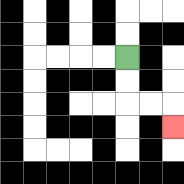{'start': '[5, 2]', 'end': '[7, 5]', 'path_directions': 'D,D,R,R,D', 'path_coordinates': '[[5, 2], [5, 3], [5, 4], [6, 4], [7, 4], [7, 5]]'}